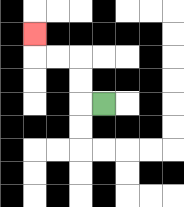{'start': '[4, 4]', 'end': '[1, 1]', 'path_directions': 'L,U,U,L,L,U', 'path_coordinates': '[[4, 4], [3, 4], [3, 3], [3, 2], [2, 2], [1, 2], [1, 1]]'}